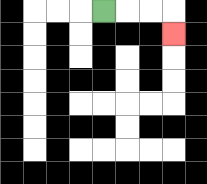{'start': '[4, 0]', 'end': '[7, 1]', 'path_directions': 'R,R,R,D', 'path_coordinates': '[[4, 0], [5, 0], [6, 0], [7, 0], [7, 1]]'}